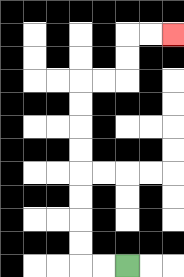{'start': '[5, 11]', 'end': '[7, 1]', 'path_directions': 'L,L,U,U,U,U,U,U,U,U,R,R,U,U,R,R', 'path_coordinates': '[[5, 11], [4, 11], [3, 11], [3, 10], [3, 9], [3, 8], [3, 7], [3, 6], [3, 5], [3, 4], [3, 3], [4, 3], [5, 3], [5, 2], [5, 1], [6, 1], [7, 1]]'}